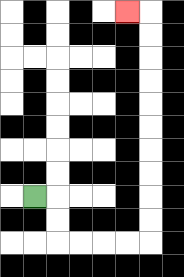{'start': '[1, 8]', 'end': '[5, 0]', 'path_directions': 'R,D,D,R,R,R,R,U,U,U,U,U,U,U,U,U,U,L', 'path_coordinates': '[[1, 8], [2, 8], [2, 9], [2, 10], [3, 10], [4, 10], [5, 10], [6, 10], [6, 9], [6, 8], [6, 7], [6, 6], [6, 5], [6, 4], [6, 3], [6, 2], [6, 1], [6, 0], [5, 0]]'}